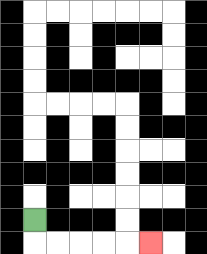{'start': '[1, 9]', 'end': '[6, 10]', 'path_directions': 'D,R,R,R,R,R', 'path_coordinates': '[[1, 9], [1, 10], [2, 10], [3, 10], [4, 10], [5, 10], [6, 10]]'}